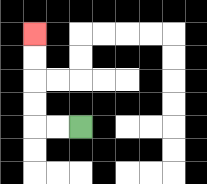{'start': '[3, 5]', 'end': '[1, 1]', 'path_directions': 'L,L,U,U,U,U', 'path_coordinates': '[[3, 5], [2, 5], [1, 5], [1, 4], [1, 3], [1, 2], [1, 1]]'}